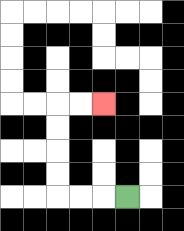{'start': '[5, 8]', 'end': '[4, 4]', 'path_directions': 'L,L,L,U,U,U,U,R,R', 'path_coordinates': '[[5, 8], [4, 8], [3, 8], [2, 8], [2, 7], [2, 6], [2, 5], [2, 4], [3, 4], [4, 4]]'}